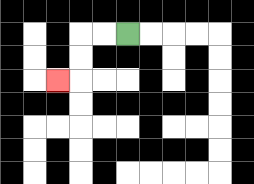{'start': '[5, 1]', 'end': '[2, 3]', 'path_directions': 'L,L,D,D,L', 'path_coordinates': '[[5, 1], [4, 1], [3, 1], [3, 2], [3, 3], [2, 3]]'}